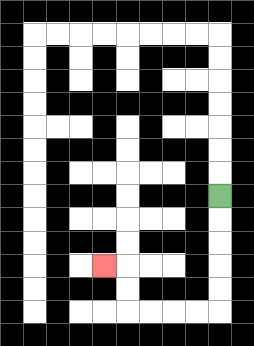{'start': '[9, 8]', 'end': '[4, 11]', 'path_directions': 'D,D,D,D,D,L,L,L,L,U,U,L', 'path_coordinates': '[[9, 8], [9, 9], [9, 10], [9, 11], [9, 12], [9, 13], [8, 13], [7, 13], [6, 13], [5, 13], [5, 12], [5, 11], [4, 11]]'}